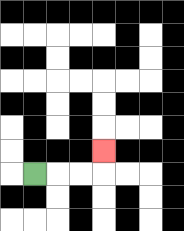{'start': '[1, 7]', 'end': '[4, 6]', 'path_directions': 'R,R,R,U', 'path_coordinates': '[[1, 7], [2, 7], [3, 7], [4, 7], [4, 6]]'}